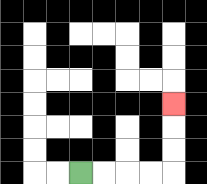{'start': '[3, 7]', 'end': '[7, 4]', 'path_directions': 'R,R,R,R,U,U,U', 'path_coordinates': '[[3, 7], [4, 7], [5, 7], [6, 7], [7, 7], [7, 6], [7, 5], [7, 4]]'}